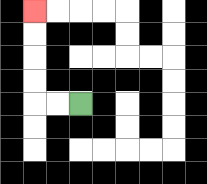{'start': '[3, 4]', 'end': '[1, 0]', 'path_directions': 'L,L,U,U,U,U', 'path_coordinates': '[[3, 4], [2, 4], [1, 4], [1, 3], [1, 2], [1, 1], [1, 0]]'}